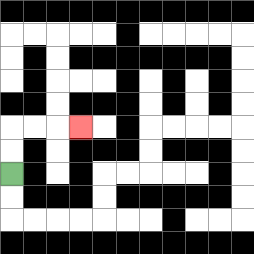{'start': '[0, 7]', 'end': '[3, 5]', 'path_directions': 'U,U,R,R,R', 'path_coordinates': '[[0, 7], [0, 6], [0, 5], [1, 5], [2, 5], [3, 5]]'}